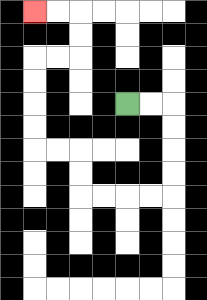{'start': '[5, 4]', 'end': '[1, 0]', 'path_directions': 'R,R,D,D,D,D,L,L,L,L,U,U,L,L,U,U,U,U,R,R,U,U,L,L', 'path_coordinates': '[[5, 4], [6, 4], [7, 4], [7, 5], [7, 6], [7, 7], [7, 8], [6, 8], [5, 8], [4, 8], [3, 8], [3, 7], [3, 6], [2, 6], [1, 6], [1, 5], [1, 4], [1, 3], [1, 2], [2, 2], [3, 2], [3, 1], [3, 0], [2, 0], [1, 0]]'}